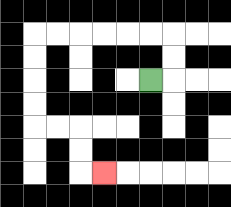{'start': '[6, 3]', 'end': '[4, 7]', 'path_directions': 'R,U,U,L,L,L,L,L,L,D,D,D,D,R,R,D,D,R', 'path_coordinates': '[[6, 3], [7, 3], [7, 2], [7, 1], [6, 1], [5, 1], [4, 1], [3, 1], [2, 1], [1, 1], [1, 2], [1, 3], [1, 4], [1, 5], [2, 5], [3, 5], [3, 6], [3, 7], [4, 7]]'}